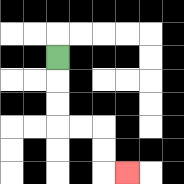{'start': '[2, 2]', 'end': '[5, 7]', 'path_directions': 'D,D,D,R,R,D,D,R', 'path_coordinates': '[[2, 2], [2, 3], [2, 4], [2, 5], [3, 5], [4, 5], [4, 6], [4, 7], [5, 7]]'}